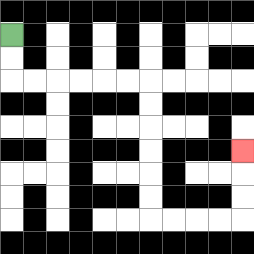{'start': '[0, 1]', 'end': '[10, 6]', 'path_directions': 'D,D,R,R,R,R,R,R,D,D,D,D,D,D,R,R,R,R,U,U,U', 'path_coordinates': '[[0, 1], [0, 2], [0, 3], [1, 3], [2, 3], [3, 3], [4, 3], [5, 3], [6, 3], [6, 4], [6, 5], [6, 6], [6, 7], [6, 8], [6, 9], [7, 9], [8, 9], [9, 9], [10, 9], [10, 8], [10, 7], [10, 6]]'}